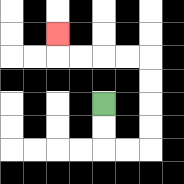{'start': '[4, 4]', 'end': '[2, 1]', 'path_directions': 'D,D,R,R,U,U,U,U,L,L,L,L,U', 'path_coordinates': '[[4, 4], [4, 5], [4, 6], [5, 6], [6, 6], [6, 5], [6, 4], [6, 3], [6, 2], [5, 2], [4, 2], [3, 2], [2, 2], [2, 1]]'}